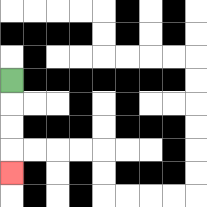{'start': '[0, 3]', 'end': '[0, 7]', 'path_directions': 'D,D,D,D', 'path_coordinates': '[[0, 3], [0, 4], [0, 5], [0, 6], [0, 7]]'}